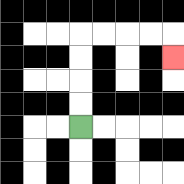{'start': '[3, 5]', 'end': '[7, 2]', 'path_directions': 'U,U,U,U,R,R,R,R,D', 'path_coordinates': '[[3, 5], [3, 4], [3, 3], [3, 2], [3, 1], [4, 1], [5, 1], [6, 1], [7, 1], [7, 2]]'}